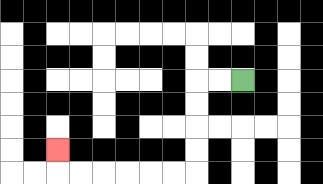{'start': '[10, 3]', 'end': '[2, 6]', 'path_directions': 'L,L,D,D,D,D,L,L,L,L,L,L,U', 'path_coordinates': '[[10, 3], [9, 3], [8, 3], [8, 4], [8, 5], [8, 6], [8, 7], [7, 7], [6, 7], [5, 7], [4, 7], [3, 7], [2, 7], [2, 6]]'}